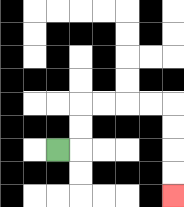{'start': '[2, 6]', 'end': '[7, 8]', 'path_directions': 'R,U,U,R,R,R,R,D,D,D,D', 'path_coordinates': '[[2, 6], [3, 6], [3, 5], [3, 4], [4, 4], [5, 4], [6, 4], [7, 4], [7, 5], [7, 6], [7, 7], [7, 8]]'}